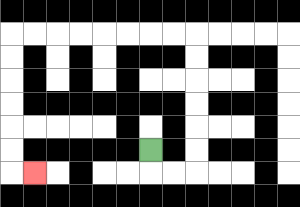{'start': '[6, 6]', 'end': '[1, 7]', 'path_directions': 'D,R,R,U,U,U,U,U,U,L,L,L,L,L,L,L,L,D,D,D,D,D,D,R', 'path_coordinates': '[[6, 6], [6, 7], [7, 7], [8, 7], [8, 6], [8, 5], [8, 4], [8, 3], [8, 2], [8, 1], [7, 1], [6, 1], [5, 1], [4, 1], [3, 1], [2, 1], [1, 1], [0, 1], [0, 2], [0, 3], [0, 4], [0, 5], [0, 6], [0, 7], [1, 7]]'}